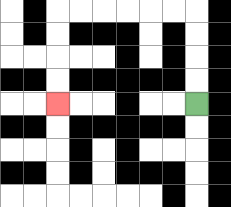{'start': '[8, 4]', 'end': '[2, 4]', 'path_directions': 'U,U,U,U,L,L,L,L,L,L,D,D,D,D', 'path_coordinates': '[[8, 4], [8, 3], [8, 2], [8, 1], [8, 0], [7, 0], [6, 0], [5, 0], [4, 0], [3, 0], [2, 0], [2, 1], [2, 2], [2, 3], [2, 4]]'}